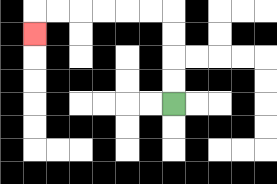{'start': '[7, 4]', 'end': '[1, 1]', 'path_directions': 'U,U,U,U,L,L,L,L,L,L,D', 'path_coordinates': '[[7, 4], [7, 3], [7, 2], [7, 1], [7, 0], [6, 0], [5, 0], [4, 0], [3, 0], [2, 0], [1, 0], [1, 1]]'}